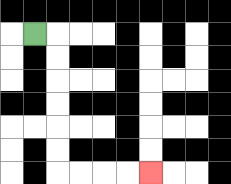{'start': '[1, 1]', 'end': '[6, 7]', 'path_directions': 'R,D,D,D,D,D,D,R,R,R,R', 'path_coordinates': '[[1, 1], [2, 1], [2, 2], [2, 3], [2, 4], [2, 5], [2, 6], [2, 7], [3, 7], [4, 7], [5, 7], [6, 7]]'}